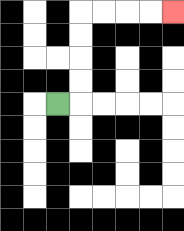{'start': '[2, 4]', 'end': '[7, 0]', 'path_directions': 'R,U,U,U,U,R,R,R,R', 'path_coordinates': '[[2, 4], [3, 4], [3, 3], [3, 2], [3, 1], [3, 0], [4, 0], [5, 0], [6, 0], [7, 0]]'}